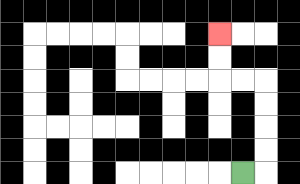{'start': '[10, 7]', 'end': '[9, 1]', 'path_directions': 'R,U,U,U,U,L,L,U,U', 'path_coordinates': '[[10, 7], [11, 7], [11, 6], [11, 5], [11, 4], [11, 3], [10, 3], [9, 3], [9, 2], [9, 1]]'}